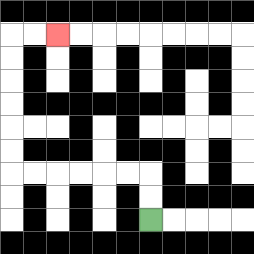{'start': '[6, 9]', 'end': '[2, 1]', 'path_directions': 'U,U,L,L,L,L,L,L,U,U,U,U,U,U,R,R', 'path_coordinates': '[[6, 9], [6, 8], [6, 7], [5, 7], [4, 7], [3, 7], [2, 7], [1, 7], [0, 7], [0, 6], [0, 5], [0, 4], [0, 3], [0, 2], [0, 1], [1, 1], [2, 1]]'}